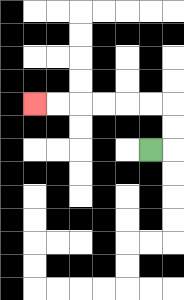{'start': '[6, 6]', 'end': '[1, 4]', 'path_directions': 'R,U,U,L,L,L,L,L,L', 'path_coordinates': '[[6, 6], [7, 6], [7, 5], [7, 4], [6, 4], [5, 4], [4, 4], [3, 4], [2, 4], [1, 4]]'}